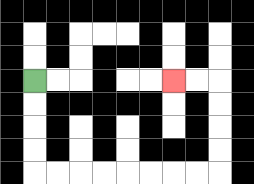{'start': '[1, 3]', 'end': '[7, 3]', 'path_directions': 'D,D,D,D,R,R,R,R,R,R,R,R,U,U,U,U,L,L', 'path_coordinates': '[[1, 3], [1, 4], [1, 5], [1, 6], [1, 7], [2, 7], [3, 7], [4, 7], [5, 7], [6, 7], [7, 7], [8, 7], [9, 7], [9, 6], [9, 5], [9, 4], [9, 3], [8, 3], [7, 3]]'}